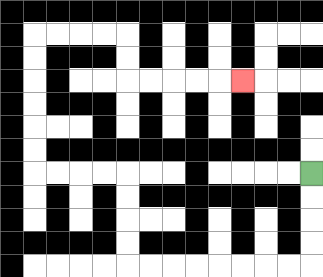{'start': '[13, 7]', 'end': '[10, 3]', 'path_directions': 'D,D,D,D,L,L,L,L,L,L,L,L,U,U,U,U,L,L,L,L,U,U,U,U,U,U,R,R,R,R,D,D,R,R,R,R,R', 'path_coordinates': '[[13, 7], [13, 8], [13, 9], [13, 10], [13, 11], [12, 11], [11, 11], [10, 11], [9, 11], [8, 11], [7, 11], [6, 11], [5, 11], [5, 10], [5, 9], [5, 8], [5, 7], [4, 7], [3, 7], [2, 7], [1, 7], [1, 6], [1, 5], [1, 4], [1, 3], [1, 2], [1, 1], [2, 1], [3, 1], [4, 1], [5, 1], [5, 2], [5, 3], [6, 3], [7, 3], [8, 3], [9, 3], [10, 3]]'}